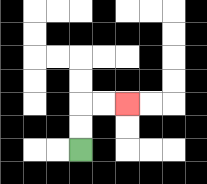{'start': '[3, 6]', 'end': '[5, 4]', 'path_directions': 'U,U,R,R', 'path_coordinates': '[[3, 6], [3, 5], [3, 4], [4, 4], [5, 4]]'}